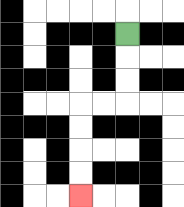{'start': '[5, 1]', 'end': '[3, 8]', 'path_directions': 'D,D,D,L,L,D,D,D,D', 'path_coordinates': '[[5, 1], [5, 2], [5, 3], [5, 4], [4, 4], [3, 4], [3, 5], [3, 6], [3, 7], [3, 8]]'}